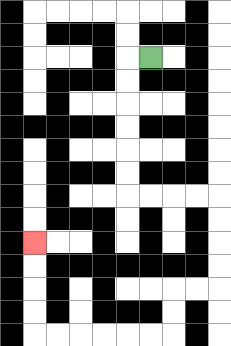{'start': '[6, 2]', 'end': '[1, 10]', 'path_directions': 'L,D,D,D,D,D,D,R,R,R,R,D,D,D,D,L,L,D,D,L,L,L,L,L,L,U,U,U,U', 'path_coordinates': '[[6, 2], [5, 2], [5, 3], [5, 4], [5, 5], [5, 6], [5, 7], [5, 8], [6, 8], [7, 8], [8, 8], [9, 8], [9, 9], [9, 10], [9, 11], [9, 12], [8, 12], [7, 12], [7, 13], [7, 14], [6, 14], [5, 14], [4, 14], [3, 14], [2, 14], [1, 14], [1, 13], [1, 12], [1, 11], [1, 10]]'}